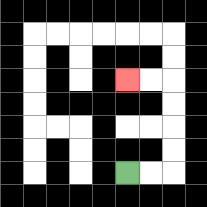{'start': '[5, 7]', 'end': '[5, 3]', 'path_directions': 'R,R,U,U,U,U,L,L', 'path_coordinates': '[[5, 7], [6, 7], [7, 7], [7, 6], [7, 5], [7, 4], [7, 3], [6, 3], [5, 3]]'}